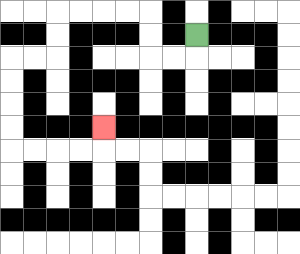{'start': '[8, 1]', 'end': '[4, 5]', 'path_directions': 'D,L,L,U,U,L,L,L,L,D,D,L,L,D,D,D,D,R,R,R,R,U', 'path_coordinates': '[[8, 1], [8, 2], [7, 2], [6, 2], [6, 1], [6, 0], [5, 0], [4, 0], [3, 0], [2, 0], [2, 1], [2, 2], [1, 2], [0, 2], [0, 3], [0, 4], [0, 5], [0, 6], [1, 6], [2, 6], [3, 6], [4, 6], [4, 5]]'}